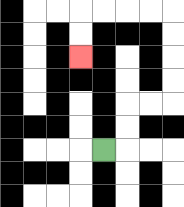{'start': '[4, 6]', 'end': '[3, 2]', 'path_directions': 'R,U,U,R,R,U,U,U,U,L,L,L,L,D,D', 'path_coordinates': '[[4, 6], [5, 6], [5, 5], [5, 4], [6, 4], [7, 4], [7, 3], [7, 2], [7, 1], [7, 0], [6, 0], [5, 0], [4, 0], [3, 0], [3, 1], [3, 2]]'}